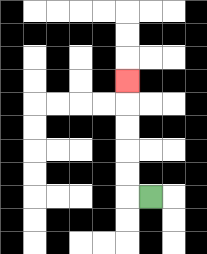{'start': '[6, 8]', 'end': '[5, 3]', 'path_directions': 'L,U,U,U,U,U', 'path_coordinates': '[[6, 8], [5, 8], [5, 7], [5, 6], [5, 5], [5, 4], [5, 3]]'}